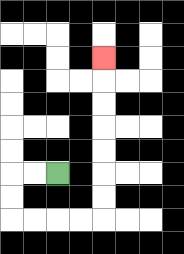{'start': '[2, 7]', 'end': '[4, 2]', 'path_directions': 'L,L,D,D,R,R,R,R,U,U,U,U,U,U,U', 'path_coordinates': '[[2, 7], [1, 7], [0, 7], [0, 8], [0, 9], [1, 9], [2, 9], [3, 9], [4, 9], [4, 8], [4, 7], [4, 6], [4, 5], [4, 4], [4, 3], [4, 2]]'}